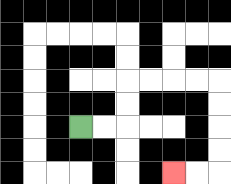{'start': '[3, 5]', 'end': '[7, 7]', 'path_directions': 'R,R,U,U,R,R,R,R,D,D,D,D,L,L', 'path_coordinates': '[[3, 5], [4, 5], [5, 5], [5, 4], [5, 3], [6, 3], [7, 3], [8, 3], [9, 3], [9, 4], [9, 5], [9, 6], [9, 7], [8, 7], [7, 7]]'}